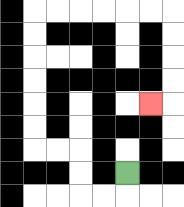{'start': '[5, 7]', 'end': '[6, 4]', 'path_directions': 'D,L,L,U,U,L,L,U,U,U,U,U,U,R,R,R,R,R,R,D,D,D,D,L', 'path_coordinates': '[[5, 7], [5, 8], [4, 8], [3, 8], [3, 7], [3, 6], [2, 6], [1, 6], [1, 5], [1, 4], [1, 3], [1, 2], [1, 1], [1, 0], [2, 0], [3, 0], [4, 0], [5, 0], [6, 0], [7, 0], [7, 1], [7, 2], [7, 3], [7, 4], [6, 4]]'}